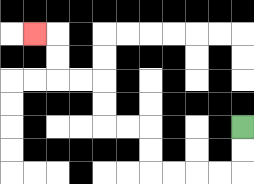{'start': '[10, 5]', 'end': '[1, 1]', 'path_directions': 'D,D,L,L,L,L,U,U,L,L,U,U,L,L,U,U,L', 'path_coordinates': '[[10, 5], [10, 6], [10, 7], [9, 7], [8, 7], [7, 7], [6, 7], [6, 6], [6, 5], [5, 5], [4, 5], [4, 4], [4, 3], [3, 3], [2, 3], [2, 2], [2, 1], [1, 1]]'}